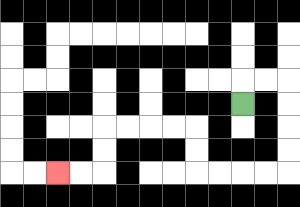{'start': '[10, 4]', 'end': '[2, 7]', 'path_directions': 'U,R,R,D,D,D,D,L,L,L,L,U,U,L,L,L,L,D,D,L,L', 'path_coordinates': '[[10, 4], [10, 3], [11, 3], [12, 3], [12, 4], [12, 5], [12, 6], [12, 7], [11, 7], [10, 7], [9, 7], [8, 7], [8, 6], [8, 5], [7, 5], [6, 5], [5, 5], [4, 5], [4, 6], [4, 7], [3, 7], [2, 7]]'}